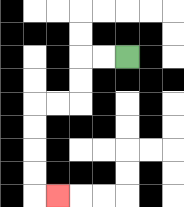{'start': '[5, 2]', 'end': '[2, 8]', 'path_directions': 'L,L,D,D,L,L,D,D,D,D,R', 'path_coordinates': '[[5, 2], [4, 2], [3, 2], [3, 3], [3, 4], [2, 4], [1, 4], [1, 5], [1, 6], [1, 7], [1, 8], [2, 8]]'}